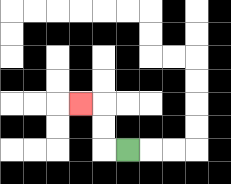{'start': '[5, 6]', 'end': '[3, 4]', 'path_directions': 'L,U,U,L', 'path_coordinates': '[[5, 6], [4, 6], [4, 5], [4, 4], [3, 4]]'}